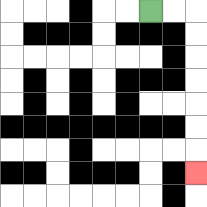{'start': '[6, 0]', 'end': '[8, 7]', 'path_directions': 'R,R,D,D,D,D,D,D,D', 'path_coordinates': '[[6, 0], [7, 0], [8, 0], [8, 1], [8, 2], [8, 3], [8, 4], [8, 5], [8, 6], [8, 7]]'}